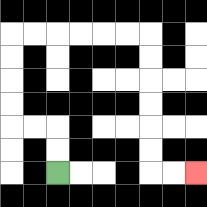{'start': '[2, 7]', 'end': '[8, 7]', 'path_directions': 'U,U,L,L,U,U,U,U,R,R,R,R,R,R,D,D,D,D,D,D,R,R', 'path_coordinates': '[[2, 7], [2, 6], [2, 5], [1, 5], [0, 5], [0, 4], [0, 3], [0, 2], [0, 1], [1, 1], [2, 1], [3, 1], [4, 1], [5, 1], [6, 1], [6, 2], [6, 3], [6, 4], [6, 5], [6, 6], [6, 7], [7, 7], [8, 7]]'}